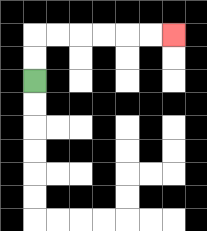{'start': '[1, 3]', 'end': '[7, 1]', 'path_directions': 'U,U,R,R,R,R,R,R', 'path_coordinates': '[[1, 3], [1, 2], [1, 1], [2, 1], [3, 1], [4, 1], [5, 1], [6, 1], [7, 1]]'}